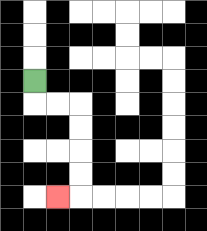{'start': '[1, 3]', 'end': '[2, 8]', 'path_directions': 'D,R,R,D,D,D,D,L', 'path_coordinates': '[[1, 3], [1, 4], [2, 4], [3, 4], [3, 5], [3, 6], [3, 7], [3, 8], [2, 8]]'}